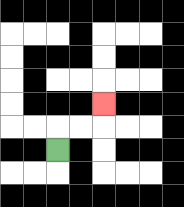{'start': '[2, 6]', 'end': '[4, 4]', 'path_directions': 'U,R,R,U', 'path_coordinates': '[[2, 6], [2, 5], [3, 5], [4, 5], [4, 4]]'}